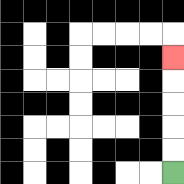{'start': '[7, 7]', 'end': '[7, 2]', 'path_directions': 'U,U,U,U,U', 'path_coordinates': '[[7, 7], [7, 6], [7, 5], [7, 4], [7, 3], [7, 2]]'}